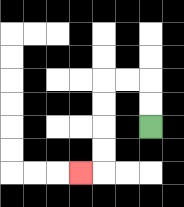{'start': '[6, 5]', 'end': '[3, 7]', 'path_directions': 'U,U,L,L,D,D,D,D,L', 'path_coordinates': '[[6, 5], [6, 4], [6, 3], [5, 3], [4, 3], [4, 4], [4, 5], [4, 6], [4, 7], [3, 7]]'}